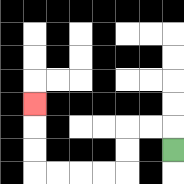{'start': '[7, 6]', 'end': '[1, 4]', 'path_directions': 'U,L,L,D,D,L,L,L,L,U,U,U', 'path_coordinates': '[[7, 6], [7, 5], [6, 5], [5, 5], [5, 6], [5, 7], [4, 7], [3, 7], [2, 7], [1, 7], [1, 6], [1, 5], [1, 4]]'}